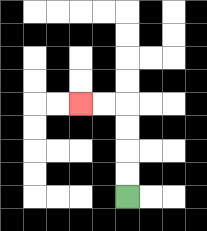{'start': '[5, 8]', 'end': '[3, 4]', 'path_directions': 'U,U,U,U,L,L', 'path_coordinates': '[[5, 8], [5, 7], [5, 6], [5, 5], [5, 4], [4, 4], [3, 4]]'}